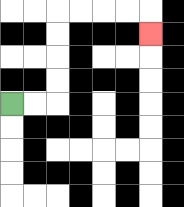{'start': '[0, 4]', 'end': '[6, 1]', 'path_directions': 'R,R,U,U,U,U,R,R,R,R,D', 'path_coordinates': '[[0, 4], [1, 4], [2, 4], [2, 3], [2, 2], [2, 1], [2, 0], [3, 0], [4, 0], [5, 0], [6, 0], [6, 1]]'}